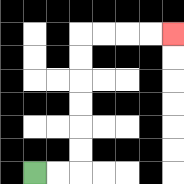{'start': '[1, 7]', 'end': '[7, 1]', 'path_directions': 'R,R,U,U,U,U,U,U,R,R,R,R', 'path_coordinates': '[[1, 7], [2, 7], [3, 7], [3, 6], [3, 5], [3, 4], [3, 3], [3, 2], [3, 1], [4, 1], [5, 1], [6, 1], [7, 1]]'}